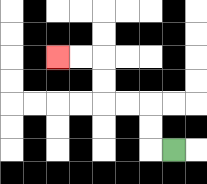{'start': '[7, 6]', 'end': '[2, 2]', 'path_directions': 'L,U,U,L,L,U,U,L,L', 'path_coordinates': '[[7, 6], [6, 6], [6, 5], [6, 4], [5, 4], [4, 4], [4, 3], [4, 2], [3, 2], [2, 2]]'}